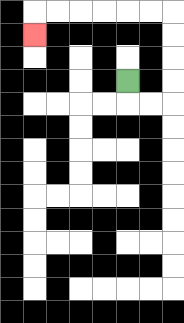{'start': '[5, 3]', 'end': '[1, 1]', 'path_directions': 'D,R,R,U,U,U,U,L,L,L,L,L,L,D', 'path_coordinates': '[[5, 3], [5, 4], [6, 4], [7, 4], [7, 3], [7, 2], [7, 1], [7, 0], [6, 0], [5, 0], [4, 0], [3, 0], [2, 0], [1, 0], [1, 1]]'}